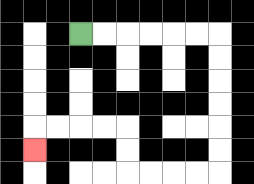{'start': '[3, 1]', 'end': '[1, 6]', 'path_directions': 'R,R,R,R,R,R,D,D,D,D,D,D,L,L,L,L,U,U,L,L,L,L,D', 'path_coordinates': '[[3, 1], [4, 1], [5, 1], [6, 1], [7, 1], [8, 1], [9, 1], [9, 2], [9, 3], [9, 4], [9, 5], [9, 6], [9, 7], [8, 7], [7, 7], [6, 7], [5, 7], [5, 6], [5, 5], [4, 5], [3, 5], [2, 5], [1, 5], [1, 6]]'}